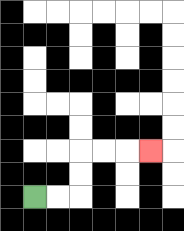{'start': '[1, 8]', 'end': '[6, 6]', 'path_directions': 'R,R,U,U,R,R,R', 'path_coordinates': '[[1, 8], [2, 8], [3, 8], [3, 7], [3, 6], [4, 6], [5, 6], [6, 6]]'}